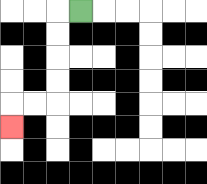{'start': '[3, 0]', 'end': '[0, 5]', 'path_directions': 'L,D,D,D,D,L,L,D', 'path_coordinates': '[[3, 0], [2, 0], [2, 1], [2, 2], [2, 3], [2, 4], [1, 4], [0, 4], [0, 5]]'}